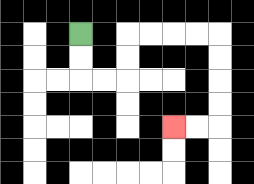{'start': '[3, 1]', 'end': '[7, 5]', 'path_directions': 'D,D,R,R,U,U,R,R,R,R,D,D,D,D,L,L', 'path_coordinates': '[[3, 1], [3, 2], [3, 3], [4, 3], [5, 3], [5, 2], [5, 1], [6, 1], [7, 1], [8, 1], [9, 1], [9, 2], [9, 3], [9, 4], [9, 5], [8, 5], [7, 5]]'}